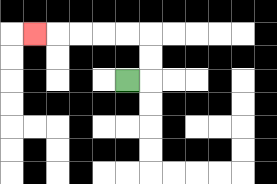{'start': '[5, 3]', 'end': '[1, 1]', 'path_directions': 'R,U,U,L,L,L,L,L', 'path_coordinates': '[[5, 3], [6, 3], [6, 2], [6, 1], [5, 1], [4, 1], [3, 1], [2, 1], [1, 1]]'}